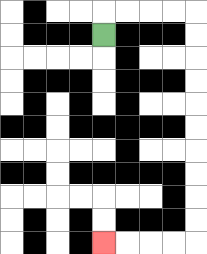{'start': '[4, 1]', 'end': '[4, 10]', 'path_directions': 'U,R,R,R,R,D,D,D,D,D,D,D,D,D,D,L,L,L,L', 'path_coordinates': '[[4, 1], [4, 0], [5, 0], [6, 0], [7, 0], [8, 0], [8, 1], [8, 2], [8, 3], [8, 4], [8, 5], [8, 6], [8, 7], [8, 8], [8, 9], [8, 10], [7, 10], [6, 10], [5, 10], [4, 10]]'}